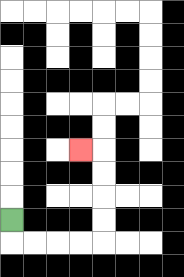{'start': '[0, 9]', 'end': '[3, 6]', 'path_directions': 'D,R,R,R,R,U,U,U,U,L', 'path_coordinates': '[[0, 9], [0, 10], [1, 10], [2, 10], [3, 10], [4, 10], [4, 9], [4, 8], [4, 7], [4, 6], [3, 6]]'}